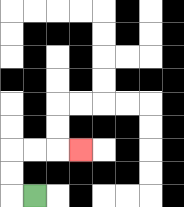{'start': '[1, 8]', 'end': '[3, 6]', 'path_directions': 'L,U,U,R,R,R', 'path_coordinates': '[[1, 8], [0, 8], [0, 7], [0, 6], [1, 6], [2, 6], [3, 6]]'}